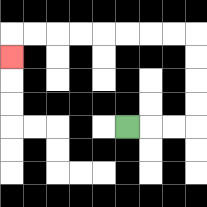{'start': '[5, 5]', 'end': '[0, 2]', 'path_directions': 'R,R,R,U,U,U,U,L,L,L,L,L,L,L,L,D', 'path_coordinates': '[[5, 5], [6, 5], [7, 5], [8, 5], [8, 4], [8, 3], [8, 2], [8, 1], [7, 1], [6, 1], [5, 1], [4, 1], [3, 1], [2, 1], [1, 1], [0, 1], [0, 2]]'}